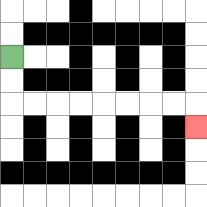{'start': '[0, 2]', 'end': '[8, 5]', 'path_directions': 'D,D,R,R,R,R,R,R,R,R,D', 'path_coordinates': '[[0, 2], [0, 3], [0, 4], [1, 4], [2, 4], [3, 4], [4, 4], [5, 4], [6, 4], [7, 4], [8, 4], [8, 5]]'}